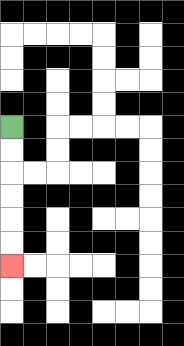{'start': '[0, 5]', 'end': '[0, 11]', 'path_directions': 'D,D,D,D,D,D', 'path_coordinates': '[[0, 5], [0, 6], [0, 7], [0, 8], [0, 9], [0, 10], [0, 11]]'}